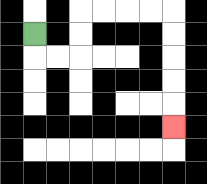{'start': '[1, 1]', 'end': '[7, 5]', 'path_directions': 'D,R,R,U,U,R,R,R,R,D,D,D,D,D', 'path_coordinates': '[[1, 1], [1, 2], [2, 2], [3, 2], [3, 1], [3, 0], [4, 0], [5, 0], [6, 0], [7, 0], [7, 1], [7, 2], [7, 3], [7, 4], [7, 5]]'}